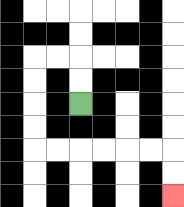{'start': '[3, 4]', 'end': '[7, 8]', 'path_directions': 'U,U,L,L,D,D,D,D,R,R,R,R,R,R,D,D', 'path_coordinates': '[[3, 4], [3, 3], [3, 2], [2, 2], [1, 2], [1, 3], [1, 4], [1, 5], [1, 6], [2, 6], [3, 6], [4, 6], [5, 6], [6, 6], [7, 6], [7, 7], [7, 8]]'}